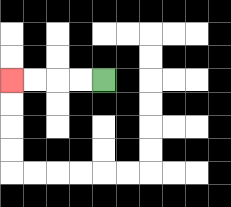{'start': '[4, 3]', 'end': '[0, 3]', 'path_directions': 'L,L,L,L', 'path_coordinates': '[[4, 3], [3, 3], [2, 3], [1, 3], [0, 3]]'}